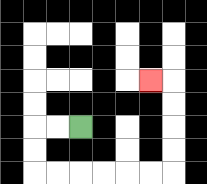{'start': '[3, 5]', 'end': '[6, 3]', 'path_directions': 'L,L,D,D,R,R,R,R,R,R,U,U,U,U,L', 'path_coordinates': '[[3, 5], [2, 5], [1, 5], [1, 6], [1, 7], [2, 7], [3, 7], [4, 7], [5, 7], [6, 7], [7, 7], [7, 6], [7, 5], [7, 4], [7, 3], [6, 3]]'}